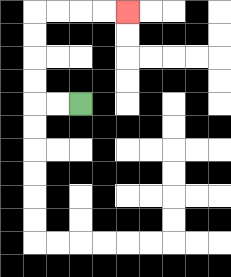{'start': '[3, 4]', 'end': '[5, 0]', 'path_directions': 'L,L,U,U,U,U,R,R,R,R', 'path_coordinates': '[[3, 4], [2, 4], [1, 4], [1, 3], [1, 2], [1, 1], [1, 0], [2, 0], [3, 0], [4, 0], [5, 0]]'}